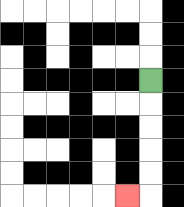{'start': '[6, 3]', 'end': '[5, 8]', 'path_directions': 'D,D,D,D,D,L', 'path_coordinates': '[[6, 3], [6, 4], [6, 5], [6, 6], [6, 7], [6, 8], [5, 8]]'}